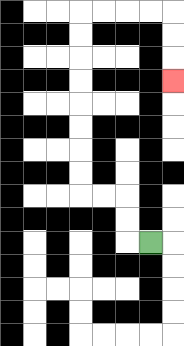{'start': '[6, 10]', 'end': '[7, 3]', 'path_directions': 'L,U,U,L,L,U,U,U,U,U,U,U,U,R,R,R,R,D,D,D', 'path_coordinates': '[[6, 10], [5, 10], [5, 9], [5, 8], [4, 8], [3, 8], [3, 7], [3, 6], [3, 5], [3, 4], [3, 3], [3, 2], [3, 1], [3, 0], [4, 0], [5, 0], [6, 0], [7, 0], [7, 1], [7, 2], [7, 3]]'}